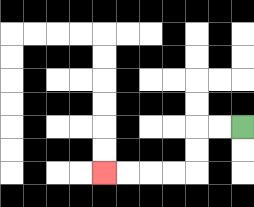{'start': '[10, 5]', 'end': '[4, 7]', 'path_directions': 'L,L,D,D,L,L,L,L', 'path_coordinates': '[[10, 5], [9, 5], [8, 5], [8, 6], [8, 7], [7, 7], [6, 7], [5, 7], [4, 7]]'}